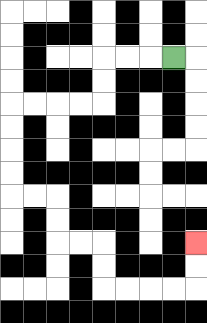{'start': '[7, 2]', 'end': '[8, 10]', 'path_directions': 'L,L,L,D,D,L,L,L,L,D,D,D,D,R,R,D,D,R,R,D,D,R,R,R,R,U,U', 'path_coordinates': '[[7, 2], [6, 2], [5, 2], [4, 2], [4, 3], [4, 4], [3, 4], [2, 4], [1, 4], [0, 4], [0, 5], [0, 6], [0, 7], [0, 8], [1, 8], [2, 8], [2, 9], [2, 10], [3, 10], [4, 10], [4, 11], [4, 12], [5, 12], [6, 12], [7, 12], [8, 12], [8, 11], [8, 10]]'}